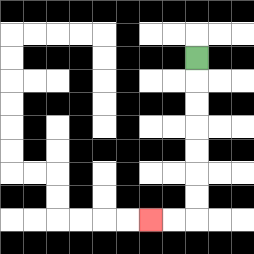{'start': '[8, 2]', 'end': '[6, 9]', 'path_directions': 'D,D,D,D,D,D,D,L,L', 'path_coordinates': '[[8, 2], [8, 3], [8, 4], [8, 5], [8, 6], [8, 7], [8, 8], [8, 9], [7, 9], [6, 9]]'}